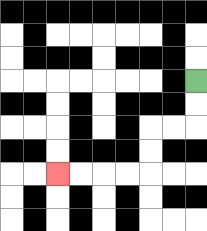{'start': '[8, 3]', 'end': '[2, 7]', 'path_directions': 'D,D,L,L,D,D,L,L,L,L', 'path_coordinates': '[[8, 3], [8, 4], [8, 5], [7, 5], [6, 5], [6, 6], [6, 7], [5, 7], [4, 7], [3, 7], [2, 7]]'}